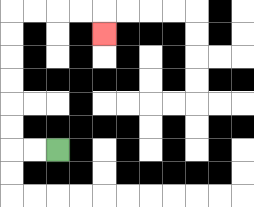{'start': '[2, 6]', 'end': '[4, 1]', 'path_directions': 'L,L,U,U,U,U,U,U,R,R,R,R,D', 'path_coordinates': '[[2, 6], [1, 6], [0, 6], [0, 5], [0, 4], [0, 3], [0, 2], [0, 1], [0, 0], [1, 0], [2, 0], [3, 0], [4, 0], [4, 1]]'}